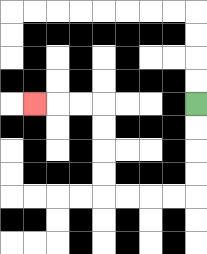{'start': '[8, 4]', 'end': '[1, 4]', 'path_directions': 'D,D,D,D,L,L,L,L,U,U,U,U,L,L,L', 'path_coordinates': '[[8, 4], [8, 5], [8, 6], [8, 7], [8, 8], [7, 8], [6, 8], [5, 8], [4, 8], [4, 7], [4, 6], [4, 5], [4, 4], [3, 4], [2, 4], [1, 4]]'}